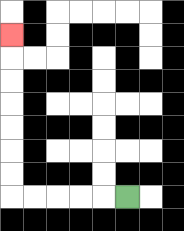{'start': '[5, 8]', 'end': '[0, 1]', 'path_directions': 'L,L,L,L,L,U,U,U,U,U,U,U', 'path_coordinates': '[[5, 8], [4, 8], [3, 8], [2, 8], [1, 8], [0, 8], [0, 7], [0, 6], [0, 5], [0, 4], [0, 3], [0, 2], [0, 1]]'}